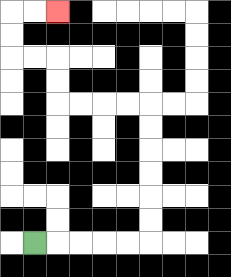{'start': '[1, 10]', 'end': '[2, 0]', 'path_directions': 'R,R,R,R,R,U,U,U,U,U,U,L,L,L,L,U,U,L,L,U,U,R,R', 'path_coordinates': '[[1, 10], [2, 10], [3, 10], [4, 10], [5, 10], [6, 10], [6, 9], [6, 8], [6, 7], [6, 6], [6, 5], [6, 4], [5, 4], [4, 4], [3, 4], [2, 4], [2, 3], [2, 2], [1, 2], [0, 2], [0, 1], [0, 0], [1, 0], [2, 0]]'}